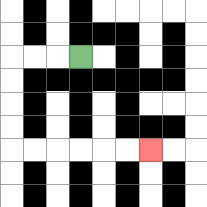{'start': '[3, 2]', 'end': '[6, 6]', 'path_directions': 'L,L,L,D,D,D,D,R,R,R,R,R,R', 'path_coordinates': '[[3, 2], [2, 2], [1, 2], [0, 2], [0, 3], [0, 4], [0, 5], [0, 6], [1, 6], [2, 6], [3, 6], [4, 6], [5, 6], [6, 6]]'}